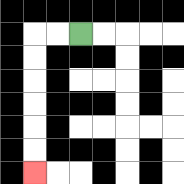{'start': '[3, 1]', 'end': '[1, 7]', 'path_directions': 'L,L,D,D,D,D,D,D', 'path_coordinates': '[[3, 1], [2, 1], [1, 1], [1, 2], [1, 3], [1, 4], [1, 5], [1, 6], [1, 7]]'}